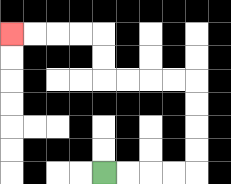{'start': '[4, 7]', 'end': '[0, 1]', 'path_directions': 'R,R,R,R,U,U,U,U,L,L,L,L,U,U,L,L,L,L', 'path_coordinates': '[[4, 7], [5, 7], [6, 7], [7, 7], [8, 7], [8, 6], [8, 5], [8, 4], [8, 3], [7, 3], [6, 3], [5, 3], [4, 3], [4, 2], [4, 1], [3, 1], [2, 1], [1, 1], [0, 1]]'}